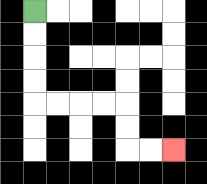{'start': '[1, 0]', 'end': '[7, 6]', 'path_directions': 'D,D,D,D,R,R,R,R,D,D,R,R', 'path_coordinates': '[[1, 0], [1, 1], [1, 2], [1, 3], [1, 4], [2, 4], [3, 4], [4, 4], [5, 4], [5, 5], [5, 6], [6, 6], [7, 6]]'}